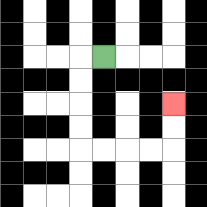{'start': '[4, 2]', 'end': '[7, 4]', 'path_directions': 'L,D,D,D,D,R,R,R,R,U,U', 'path_coordinates': '[[4, 2], [3, 2], [3, 3], [3, 4], [3, 5], [3, 6], [4, 6], [5, 6], [6, 6], [7, 6], [7, 5], [7, 4]]'}